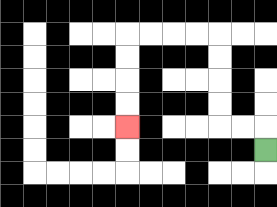{'start': '[11, 6]', 'end': '[5, 5]', 'path_directions': 'U,L,L,U,U,U,U,L,L,L,L,D,D,D,D', 'path_coordinates': '[[11, 6], [11, 5], [10, 5], [9, 5], [9, 4], [9, 3], [9, 2], [9, 1], [8, 1], [7, 1], [6, 1], [5, 1], [5, 2], [5, 3], [5, 4], [5, 5]]'}